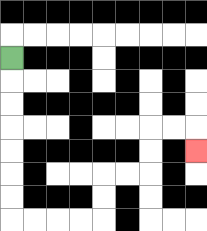{'start': '[0, 2]', 'end': '[8, 6]', 'path_directions': 'D,D,D,D,D,D,D,R,R,R,R,U,U,R,R,U,U,R,R,D', 'path_coordinates': '[[0, 2], [0, 3], [0, 4], [0, 5], [0, 6], [0, 7], [0, 8], [0, 9], [1, 9], [2, 9], [3, 9], [4, 9], [4, 8], [4, 7], [5, 7], [6, 7], [6, 6], [6, 5], [7, 5], [8, 5], [8, 6]]'}